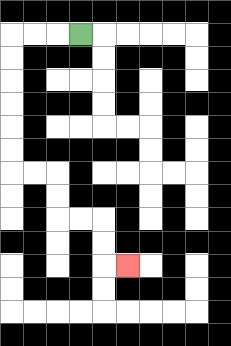{'start': '[3, 1]', 'end': '[5, 11]', 'path_directions': 'L,L,L,D,D,D,D,D,D,R,R,D,D,R,R,D,D,R', 'path_coordinates': '[[3, 1], [2, 1], [1, 1], [0, 1], [0, 2], [0, 3], [0, 4], [0, 5], [0, 6], [0, 7], [1, 7], [2, 7], [2, 8], [2, 9], [3, 9], [4, 9], [4, 10], [4, 11], [5, 11]]'}